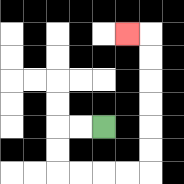{'start': '[4, 5]', 'end': '[5, 1]', 'path_directions': 'L,L,D,D,R,R,R,R,U,U,U,U,U,U,L', 'path_coordinates': '[[4, 5], [3, 5], [2, 5], [2, 6], [2, 7], [3, 7], [4, 7], [5, 7], [6, 7], [6, 6], [6, 5], [6, 4], [6, 3], [6, 2], [6, 1], [5, 1]]'}